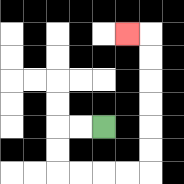{'start': '[4, 5]', 'end': '[5, 1]', 'path_directions': 'L,L,D,D,R,R,R,R,U,U,U,U,U,U,L', 'path_coordinates': '[[4, 5], [3, 5], [2, 5], [2, 6], [2, 7], [3, 7], [4, 7], [5, 7], [6, 7], [6, 6], [6, 5], [6, 4], [6, 3], [6, 2], [6, 1], [5, 1]]'}